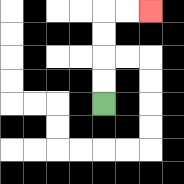{'start': '[4, 4]', 'end': '[6, 0]', 'path_directions': 'U,U,U,U,R,R', 'path_coordinates': '[[4, 4], [4, 3], [4, 2], [4, 1], [4, 0], [5, 0], [6, 0]]'}